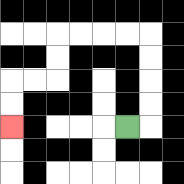{'start': '[5, 5]', 'end': '[0, 5]', 'path_directions': 'R,U,U,U,U,L,L,L,L,D,D,L,L,D,D', 'path_coordinates': '[[5, 5], [6, 5], [6, 4], [6, 3], [6, 2], [6, 1], [5, 1], [4, 1], [3, 1], [2, 1], [2, 2], [2, 3], [1, 3], [0, 3], [0, 4], [0, 5]]'}